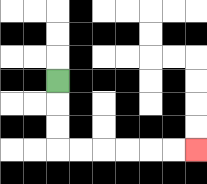{'start': '[2, 3]', 'end': '[8, 6]', 'path_directions': 'D,D,D,R,R,R,R,R,R', 'path_coordinates': '[[2, 3], [2, 4], [2, 5], [2, 6], [3, 6], [4, 6], [5, 6], [6, 6], [7, 6], [8, 6]]'}